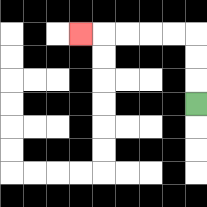{'start': '[8, 4]', 'end': '[3, 1]', 'path_directions': 'U,U,U,L,L,L,L,L', 'path_coordinates': '[[8, 4], [8, 3], [8, 2], [8, 1], [7, 1], [6, 1], [5, 1], [4, 1], [3, 1]]'}